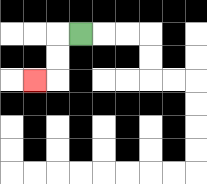{'start': '[3, 1]', 'end': '[1, 3]', 'path_directions': 'L,D,D,L', 'path_coordinates': '[[3, 1], [2, 1], [2, 2], [2, 3], [1, 3]]'}